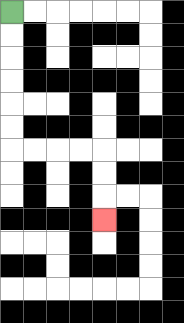{'start': '[0, 0]', 'end': '[4, 9]', 'path_directions': 'D,D,D,D,D,D,R,R,R,R,D,D,D', 'path_coordinates': '[[0, 0], [0, 1], [0, 2], [0, 3], [0, 4], [0, 5], [0, 6], [1, 6], [2, 6], [3, 6], [4, 6], [4, 7], [4, 8], [4, 9]]'}